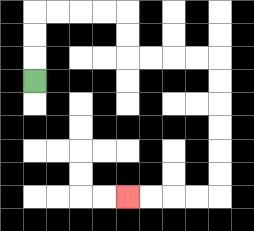{'start': '[1, 3]', 'end': '[5, 8]', 'path_directions': 'U,U,U,R,R,R,R,D,D,R,R,R,R,D,D,D,D,D,D,L,L,L,L', 'path_coordinates': '[[1, 3], [1, 2], [1, 1], [1, 0], [2, 0], [3, 0], [4, 0], [5, 0], [5, 1], [5, 2], [6, 2], [7, 2], [8, 2], [9, 2], [9, 3], [9, 4], [9, 5], [9, 6], [9, 7], [9, 8], [8, 8], [7, 8], [6, 8], [5, 8]]'}